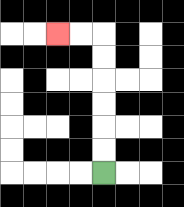{'start': '[4, 7]', 'end': '[2, 1]', 'path_directions': 'U,U,U,U,U,U,L,L', 'path_coordinates': '[[4, 7], [4, 6], [4, 5], [4, 4], [4, 3], [4, 2], [4, 1], [3, 1], [2, 1]]'}